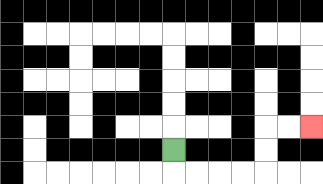{'start': '[7, 6]', 'end': '[13, 5]', 'path_directions': 'D,R,R,R,R,U,U,R,R', 'path_coordinates': '[[7, 6], [7, 7], [8, 7], [9, 7], [10, 7], [11, 7], [11, 6], [11, 5], [12, 5], [13, 5]]'}